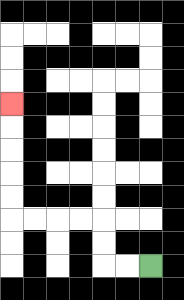{'start': '[6, 11]', 'end': '[0, 4]', 'path_directions': 'L,L,U,U,L,L,L,L,U,U,U,U,U', 'path_coordinates': '[[6, 11], [5, 11], [4, 11], [4, 10], [4, 9], [3, 9], [2, 9], [1, 9], [0, 9], [0, 8], [0, 7], [0, 6], [0, 5], [0, 4]]'}